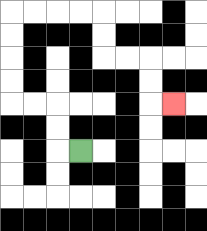{'start': '[3, 6]', 'end': '[7, 4]', 'path_directions': 'L,U,U,L,L,U,U,U,U,R,R,R,R,D,D,R,R,D,D,R', 'path_coordinates': '[[3, 6], [2, 6], [2, 5], [2, 4], [1, 4], [0, 4], [0, 3], [0, 2], [0, 1], [0, 0], [1, 0], [2, 0], [3, 0], [4, 0], [4, 1], [4, 2], [5, 2], [6, 2], [6, 3], [6, 4], [7, 4]]'}